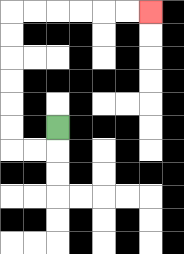{'start': '[2, 5]', 'end': '[6, 0]', 'path_directions': 'D,L,L,U,U,U,U,U,U,R,R,R,R,R,R', 'path_coordinates': '[[2, 5], [2, 6], [1, 6], [0, 6], [0, 5], [0, 4], [0, 3], [0, 2], [0, 1], [0, 0], [1, 0], [2, 0], [3, 0], [4, 0], [5, 0], [6, 0]]'}